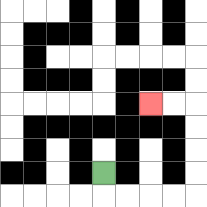{'start': '[4, 7]', 'end': '[6, 4]', 'path_directions': 'D,R,R,R,R,U,U,U,U,L,L', 'path_coordinates': '[[4, 7], [4, 8], [5, 8], [6, 8], [7, 8], [8, 8], [8, 7], [8, 6], [8, 5], [8, 4], [7, 4], [6, 4]]'}